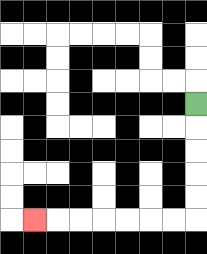{'start': '[8, 4]', 'end': '[1, 9]', 'path_directions': 'D,D,D,D,D,L,L,L,L,L,L,L', 'path_coordinates': '[[8, 4], [8, 5], [8, 6], [8, 7], [8, 8], [8, 9], [7, 9], [6, 9], [5, 9], [4, 9], [3, 9], [2, 9], [1, 9]]'}